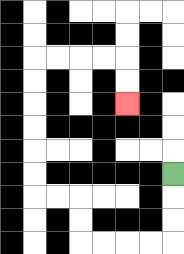{'start': '[7, 7]', 'end': '[5, 4]', 'path_directions': 'D,D,D,L,L,L,L,U,U,L,L,U,U,U,U,U,U,R,R,R,R,D,D', 'path_coordinates': '[[7, 7], [7, 8], [7, 9], [7, 10], [6, 10], [5, 10], [4, 10], [3, 10], [3, 9], [3, 8], [2, 8], [1, 8], [1, 7], [1, 6], [1, 5], [1, 4], [1, 3], [1, 2], [2, 2], [3, 2], [4, 2], [5, 2], [5, 3], [5, 4]]'}